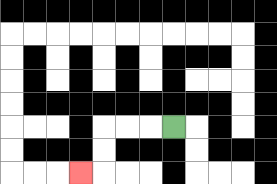{'start': '[7, 5]', 'end': '[3, 7]', 'path_directions': 'L,L,L,D,D,L', 'path_coordinates': '[[7, 5], [6, 5], [5, 5], [4, 5], [4, 6], [4, 7], [3, 7]]'}